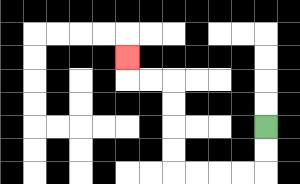{'start': '[11, 5]', 'end': '[5, 2]', 'path_directions': 'D,D,L,L,L,L,U,U,U,U,L,L,U', 'path_coordinates': '[[11, 5], [11, 6], [11, 7], [10, 7], [9, 7], [8, 7], [7, 7], [7, 6], [7, 5], [7, 4], [7, 3], [6, 3], [5, 3], [5, 2]]'}